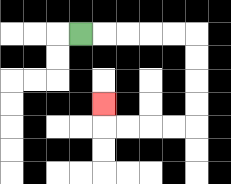{'start': '[3, 1]', 'end': '[4, 4]', 'path_directions': 'R,R,R,R,R,D,D,D,D,L,L,L,L,U', 'path_coordinates': '[[3, 1], [4, 1], [5, 1], [6, 1], [7, 1], [8, 1], [8, 2], [8, 3], [8, 4], [8, 5], [7, 5], [6, 5], [5, 5], [4, 5], [4, 4]]'}